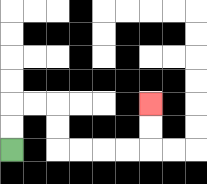{'start': '[0, 6]', 'end': '[6, 4]', 'path_directions': 'U,U,R,R,D,D,R,R,R,R,U,U', 'path_coordinates': '[[0, 6], [0, 5], [0, 4], [1, 4], [2, 4], [2, 5], [2, 6], [3, 6], [4, 6], [5, 6], [6, 6], [6, 5], [6, 4]]'}